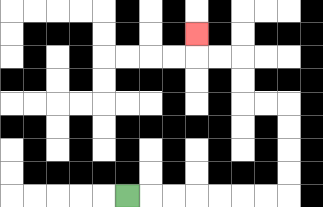{'start': '[5, 8]', 'end': '[8, 1]', 'path_directions': 'R,R,R,R,R,R,R,U,U,U,U,L,L,U,U,L,L,U', 'path_coordinates': '[[5, 8], [6, 8], [7, 8], [8, 8], [9, 8], [10, 8], [11, 8], [12, 8], [12, 7], [12, 6], [12, 5], [12, 4], [11, 4], [10, 4], [10, 3], [10, 2], [9, 2], [8, 2], [8, 1]]'}